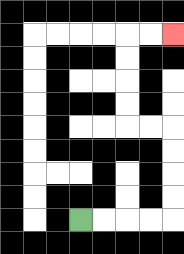{'start': '[3, 9]', 'end': '[7, 1]', 'path_directions': 'R,R,R,R,U,U,U,U,L,L,U,U,U,U,R,R', 'path_coordinates': '[[3, 9], [4, 9], [5, 9], [6, 9], [7, 9], [7, 8], [7, 7], [7, 6], [7, 5], [6, 5], [5, 5], [5, 4], [5, 3], [5, 2], [5, 1], [6, 1], [7, 1]]'}